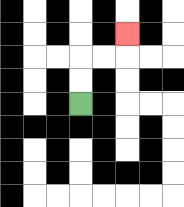{'start': '[3, 4]', 'end': '[5, 1]', 'path_directions': 'U,U,R,R,U', 'path_coordinates': '[[3, 4], [3, 3], [3, 2], [4, 2], [5, 2], [5, 1]]'}